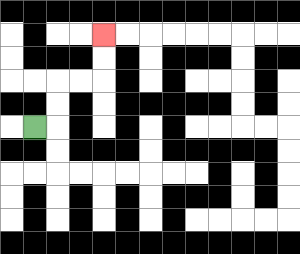{'start': '[1, 5]', 'end': '[4, 1]', 'path_directions': 'R,U,U,R,R,U,U', 'path_coordinates': '[[1, 5], [2, 5], [2, 4], [2, 3], [3, 3], [4, 3], [4, 2], [4, 1]]'}